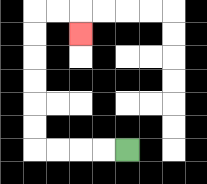{'start': '[5, 6]', 'end': '[3, 1]', 'path_directions': 'L,L,L,L,U,U,U,U,U,U,R,R,D', 'path_coordinates': '[[5, 6], [4, 6], [3, 6], [2, 6], [1, 6], [1, 5], [1, 4], [1, 3], [1, 2], [1, 1], [1, 0], [2, 0], [3, 0], [3, 1]]'}